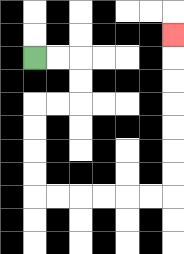{'start': '[1, 2]', 'end': '[7, 1]', 'path_directions': 'R,R,D,D,L,L,D,D,D,D,R,R,R,R,R,R,U,U,U,U,U,U,U', 'path_coordinates': '[[1, 2], [2, 2], [3, 2], [3, 3], [3, 4], [2, 4], [1, 4], [1, 5], [1, 6], [1, 7], [1, 8], [2, 8], [3, 8], [4, 8], [5, 8], [6, 8], [7, 8], [7, 7], [7, 6], [7, 5], [7, 4], [7, 3], [7, 2], [7, 1]]'}